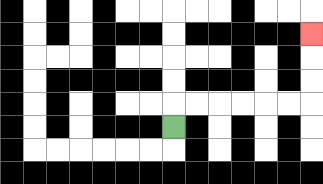{'start': '[7, 5]', 'end': '[13, 1]', 'path_directions': 'U,R,R,R,R,R,R,U,U,U', 'path_coordinates': '[[7, 5], [7, 4], [8, 4], [9, 4], [10, 4], [11, 4], [12, 4], [13, 4], [13, 3], [13, 2], [13, 1]]'}